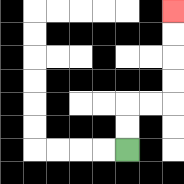{'start': '[5, 6]', 'end': '[7, 0]', 'path_directions': 'U,U,R,R,U,U,U,U', 'path_coordinates': '[[5, 6], [5, 5], [5, 4], [6, 4], [7, 4], [7, 3], [7, 2], [7, 1], [7, 0]]'}